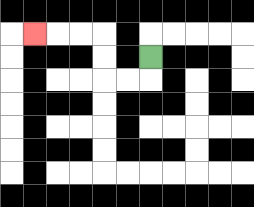{'start': '[6, 2]', 'end': '[1, 1]', 'path_directions': 'D,L,L,U,U,L,L,L', 'path_coordinates': '[[6, 2], [6, 3], [5, 3], [4, 3], [4, 2], [4, 1], [3, 1], [2, 1], [1, 1]]'}